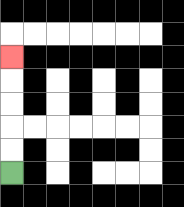{'start': '[0, 7]', 'end': '[0, 2]', 'path_directions': 'U,U,U,U,U', 'path_coordinates': '[[0, 7], [0, 6], [0, 5], [0, 4], [0, 3], [0, 2]]'}